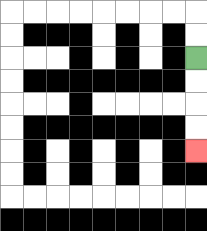{'start': '[8, 2]', 'end': '[8, 6]', 'path_directions': 'D,D,D,D', 'path_coordinates': '[[8, 2], [8, 3], [8, 4], [8, 5], [8, 6]]'}